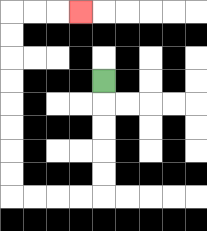{'start': '[4, 3]', 'end': '[3, 0]', 'path_directions': 'D,D,D,D,D,L,L,L,L,U,U,U,U,U,U,U,U,R,R,R', 'path_coordinates': '[[4, 3], [4, 4], [4, 5], [4, 6], [4, 7], [4, 8], [3, 8], [2, 8], [1, 8], [0, 8], [0, 7], [0, 6], [0, 5], [0, 4], [0, 3], [0, 2], [0, 1], [0, 0], [1, 0], [2, 0], [3, 0]]'}